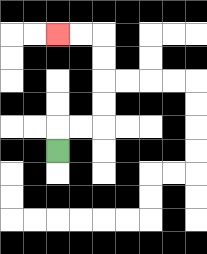{'start': '[2, 6]', 'end': '[2, 1]', 'path_directions': 'U,R,R,U,U,U,U,L,L', 'path_coordinates': '[[2, 6], [2, 5], [3, 5], [4, 5], [4, 4], [4, 3], [4, 2], [4, 1], [3, 1], [2, 1]]'}